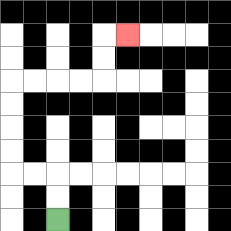{'start': '[2, 9]', 'end': '[5, 1]', 'path_directions': 'U,U,L,L,U,U,U,U,R,R,R,R,U,U,R', 'path_coordinates': '[[2, 9], [2, 8], [2, 7], [1, 7], [0, 7], [0, 6], [0, 5], [0, 4], [0, 3], [1, 3], [2, 3], [3, 3], [4, 3], [4, 2], [4, 1], [5, 1]]'}